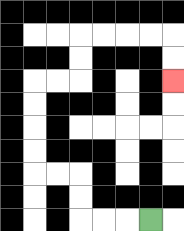{'start': '[6, 9]', 'end': '[7, 3]', 'path_directions': 'L,L,L,U,U,L,L,U,U,U,U,R,R,U,U,R,R,R,R,D,D', 'path_coordinates': '[[6, 9], [5, 9], [4, 9], [3, 9], [3, 8], [3, 7], [2, 7], [1, 7], [1, 6], [1, 5], [1, 4], [1, 3], [2, 3], [3, 3], [3, 2], [3, 1], [4, 1], [5, 1], [6, 1], [7, 1], [7, 2], [7, 3]]'}